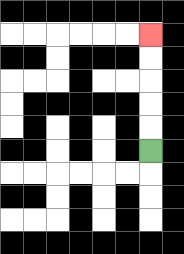{'start': '[6, 6]', 'end': '[6, 1]', 'path_directions': 'U,U,U,U,U', 'path_coordinates': '[[6, 6], [6, 5], [6, 4], [6, 3], [6, 2], [6, 1]]'}